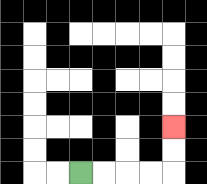{'start': '[3, 7]', 'end': '[7, 5]', 'path_directions': 'R,R,R,R,U,U', 'path_coordinates': '[[3, 7], [4, 7], [5, 7], [6, 7], [7, 7], [7, 6], [7, 5]]'}